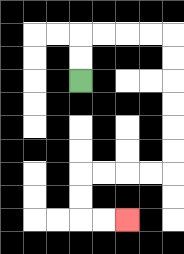{'start': '[3, 3]', 'end': '[5, 9]', 'path_directions': 'U,U,R,R,R,R,D,D,D,D,D,D,L,L,L,L,D,D,R,R', 'path_coordinates': '[[3, 3], [3, 2], [3, 1], [4, 1], [5, 1], [6, 1], [7, 1], [7, 2], [7, 3], [7, 4], [7, 5], [7, 6], [7, 7], [6, 7], [5, 7], [4, 7], [3, 7], [3, 8], [3, 9], [4, 9], [5, 9]]'}